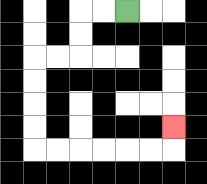{'start': '[5, 0]', 'end': '[7, 5]', 'path_directions': 'L,L,D,D,L,L,D,D,D,D,R,R,R,R,R,R,U', 'path_coordinates': '[[5, 0], [4, 0], [3, 0], [3, 1], [3, 2], [2, 2], [1, 2], [1, 3], [1, 4], [1, 5], [1, 6], [2, 6], [3, 6], [4, 6], [5, 6], [6, 6], [7, 6], [7, 5]]'}